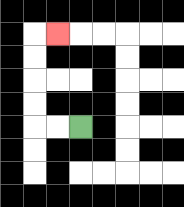{'start': '[3, 5]', 'end': '[2, 1]', 'path_directions': 'L,L,U,U,U,U,R', 'path_coordinates': '[[3, 5], [2, 5], [1, 5], [1, 4], [1, 3], [1, 2], [1, 1], [2, 1]]'}